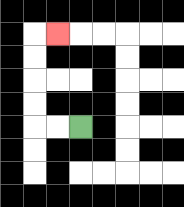{'start': '[3, 5]', 'end': '[2, 1]', 'path_directions': 'L,L,U,U,U,U,R', 'path_coordinates': '[[3, 5], [2, 5], [1, 5], [1, 4], [1, 3], [1, 2], [1, 1], [2, 1]]'}